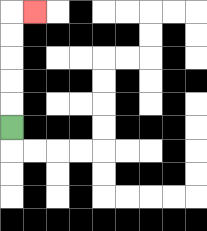{'start': '[0, 5]', 'end': '[1, 0]', 'path_directions': 'U,U,U,U,U,R', 'path_coordinates': '[[0, 5], [0, 4], [0, 3], [0, 2], [0, 1], [0, 0], [1, 0]]'}